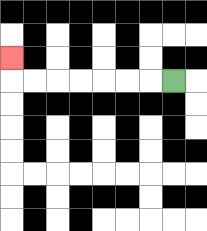{'start': '[7, 3]', 'end': '[0, 2]', 'path_directions': 'L,L,L,L,L,L,L,U', 'path_coordinates': '[[7, 3], [6, 3], [5, 3], [4, 3], [3, 3], [2, 3], [1, 3], [0, 3], [0, 2]]'}